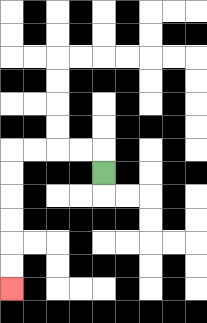{'start': '[4, 7]', 'end': '[0, 12]', 'path_directions': 'U,L,L,L,L,D,D,D,D,D,D', 'path_coordinates': '[[4, 7], [4, 6], [3, 6], [2, 6], [1, 6], [0, 6], [0, 7], [0, 8], [0, 9], [0, 10], [0, 11], [0, 12]]'}